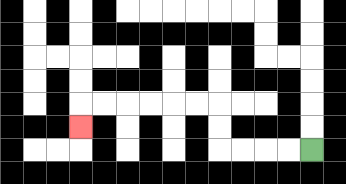{'start': '[13, 6]', 'end': '[3, 5]', 'path_directions': 'L,L,L,L,U,U,L,L,L,L,L,L,D', 'path_coordinates': '[[13, 6], [12, 6], [11, 6], [10, 6], [9, 6], [9, 5], [9, 4], [8, 4], [7, 4], [6, 4], [5, 4], [4, 4], [3, 4], [3, 5]]'}